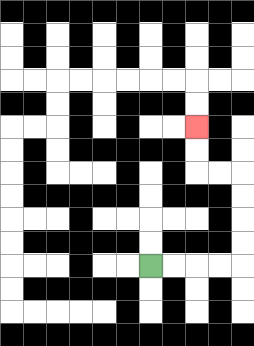{'start': '[6, 11]', 'end': '[8, 5]', 'path_directions': 'R,R,R,R,U,U,U,U,L,L,U,U', 'path_coordinates': '[[6, 11], [7, 11], [8, 11], [9, 11], [10, 11], [10, 10], [10, 9], [10, 8], [10, 7], [9, 7], [8, 7], [8, 6], [8, 5]]'}